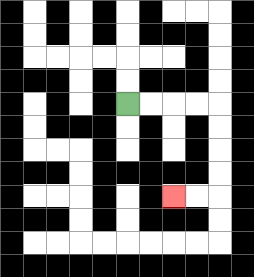{'start': '[5, 4]', 'end': '[7, 8]', 'path_directions': 'R,R,R,R,D,D,D,D,L,L', 'path_coordinates': '[[5, 4], [6, 4], [7, 4], [8, 4], [9, 4], [9, 5], [9, 6], [9, 7], [9, 8], [8, 8], [7, 8]]'}